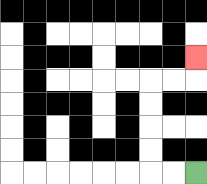{'start': '[8, 7]', 'end': '[8, 2]', 'path_directions': 'L,L,U,U,U,U,R,R,U', 'path_coordinates': '[[8, 7], [7, 7], [6, 7], [6, 6], [6, 5], [6, 4], [6, 3], [7, 3], [8, 3], [8, 2]]'}